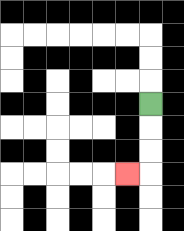{'start': '[6, 4]', 'end': '[5, 7]', 'path_directions': 'D,D,D,L', 'path_coordinates': '[[6, 4], [6, 5], [6, 6], [6, 7], [5, 7]]'}